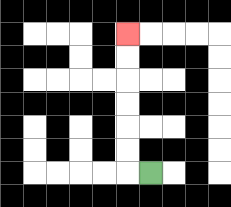{'start': '[6, 7]', 'end': '[5, 1]', 'path_directions': 'L,U,U,U,U,U,U', 'path_coordinates': '[[6, 7], [5, 7], [5, 6], [5, 5], [5, 4], [5, 3], [5, 2], [5, 1]]'}